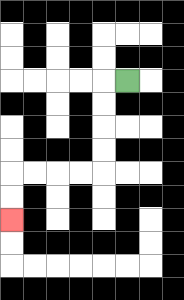{'start': '[5, 3]', 'end': '[0, 9]', 'path_directions': 'L,D,D,D,D,L,L,L,L,D,D', 'path_coordinates': '[[5, 3], [4, 3], [4, 4], [4, 5], [4, 6], [4, 7], [3, 7], [2, 7], [1, 7], [0, 7], [0, 8], [0, 9]]'}